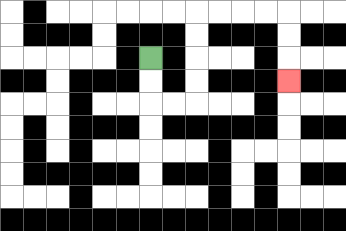{'start': '[6, 2]', 'end': '[12, 3]', 'path_directions': 'D,D,R,R,U,U,U,U,R,R,R,R,D,D,D', 'path_coordinates': '[[6, 2], [6, 3], [6, 4], [7, 4], [8, 4], [8, 3], [8, 2], [8, 1], [8, 0], [9, 0], [10, 0], [11, 0], [12, 0], [12, 1], [12, 2], [12, 3]]'}